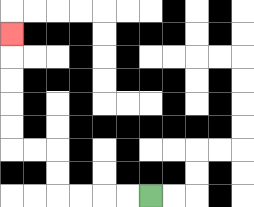{'start': '[6, 8]', 'end': '[0, 1]', 'path_directions': 'L,L,L,L,U,U,L,L,U,U,U,U,U', 'path_coordinates': '[[6, 8], [5, 8], [4, 8], [3, 8], [2, 8], [2, 7], [2, 6], [1, 6], [0, 6], [0, 5], [0, 4], [0, 3], [0, 2], [0, 1]]'}